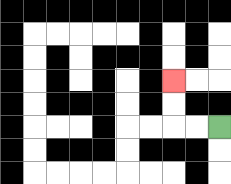{'start': '[9, 5]', 'end': '[7, 3]', 'path_directions': 'L,L,U,U', 'path_coordinates': '[[9, 5], [8, 5], [7, 5], [7, 4], [7, 3]]'}